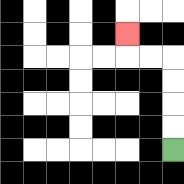{'start': '[7, 6]', 'end': '[5, 1]', 'path_directions': 'U,U,U,U,L,L,U', 'path_coordinates': '[[7, 6], [7, 5], [7, 4], [7, 3], [7, 2], [6, 2], [5, 2], [5, 1]]'}